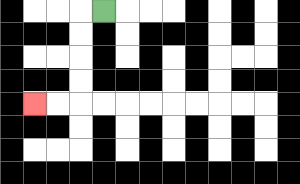{'start': '[4, 0]', 'end': '[1, 4]', 'path_directions': 'L,D,D,D,D,L,L', 'path_coordinates': '[[4, 0], [3, 0], [3, 1], [3, 2], [3, 3], [3, 4], [2, 4], [1, 4]]'}